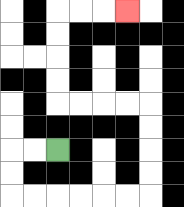{'start': '[2, 6]', 'end': '[5, 0]', 'path_directions': 'L,L,D,D,R,R,R,R,R,R,U,U,U,U,L,L,L,L,U,U,U,U,R,R,R', 'path_coordinates': '[[2, 6], [1, 6], [0, 6], [0, 7], [0, 8], [1, 8], [2, 8], [3, 8], [4, 8], [5, 8], [6, 8], [6, 7], [6, 6], [6, 5], [6, 4], [5, 4], [4, 4], [3, 4], [2, 4], [2, 3], [2, 2], [2, 1], [2, 0], [3, 0], [4, 0], [5, 0]]'}